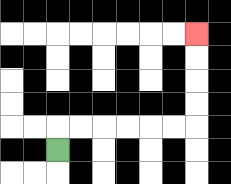{'start': '[2, 6]', 'end': '[8, 1]', 'path_directions': 'U,R,R,R,R,R,R,U,U,U,U', 'path_coordinates': '[[2, 6], [2, 5], [3, 5], [4, 5], [5, 5], [6, 5], [7, 5], [8, 5], [8, 4], [8, 3], [8, 2], [8, 1]]'}